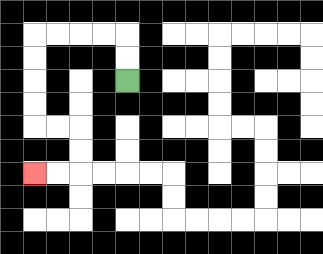{'start': '[5, 3]', 'end': '[1, 7]', 'path_directions': 'U,U,L,L,L,L,D,D,D,D,R,R,D,D,L,L', 'path_coordinates': '[[5, 3], [5, 2], [5, 1], [4, 1], [3, 1], [2, 1], [1, 1], [1, 2], [1, 3], [1, 4], [1, 5], [2, 5], [3, 5], [3, 6], [3, 7], [2, 7], [1, 7]]'}